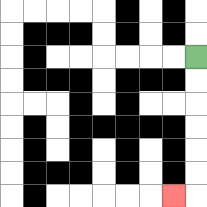{'start': '[8, 2]', 'end': '[7, 8]', 'path_directions': 'D,D,D,D,D,D,L', 'path_coordinates': '[[8, 2], [8, 3], [8, 4], [8, 5], [8, 6], [8, 7], [8, 8], [7, 8]]'}